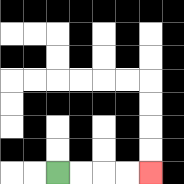{'start': '[2, 7]', 'end': '[6, 7]', 'path_directions': 'R,R,R,R', 'path_coordinates': '[[2, 7], [3, 7], [4, 7], [5, 7], [6, 7]]'}